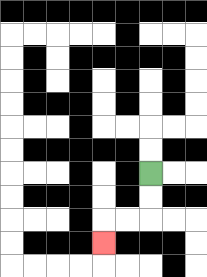{'start': '[6, 7]', 'end': '[4, 10]', 'path_directions': 'D,D,L,L,D', 'path_coordinates': '[[6, 7], [6, 8], [6, 9], [5, 9], [4, 9], [4, 10]]'}